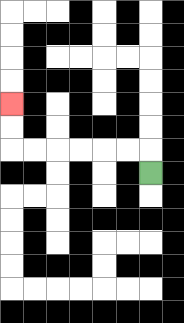{'start': '[6, 7]', 'end': '[0, 4]', 'path_directions': 'U,L,L,L,L,L,L,U,U', 'path_coordinates': '[[6, 7], [6, 6], [5, 6], [4, 6], [3, 6], [2, 6], [1, 6], [0, 6], [0, 5], [0, 4]]'}